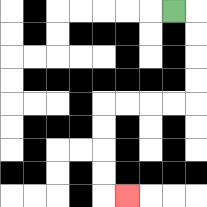{'start': '[7, 0]', 'end': '[5, 8]', 'path_directions': 'R,D,D,D,D,L,L,L,L,D,D,D,D,R', 'path_coordinates': '[[7, 0], [8, 0], [8, 1], [8, 2], [8, 3], [8, 4], [7, 4], [6, 4], [5, 4], [4, 4], [4, 5], [4, 6], [4, 7], [4, 8], [5, 8]]'}